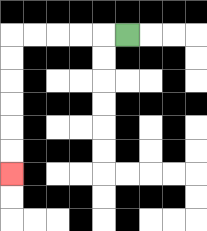{'start': '[5, 1]', 'end': '[0, 7]', 'path_directions': 'L,L,L,L,L,D,D,D,D,D,D', 'path_coordinates': '[[5, 1], [4, 1], [3, 1], [2, 1], [1, 1], [0, 1], [0, 2], [0, 3], [0, 4], [0, 5], [0, 6], [0, 7]]'}